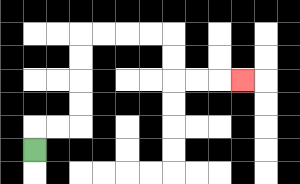{'start': '[1, 6]', 'end': '[10, 3]', 'path_directions': 'U,R,R,U,U,U,U,R,R,R,R,D,D,R,R,R', 'path_coordinates': '[[1, 6], [1, 5], [2, 5], [3, 5], [3, 4], [3, 3], [3, 2], [3, 1], [4, 1], [5, 1], [6, 1], [7, 1], [7, 2], [7, 3], [8, 3], [9, 3], [10, 3]]'}